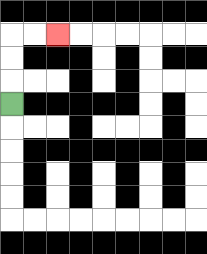{'start': '[0, 4]', 'end': '[2, 1]', 'path_directions': 'U,U,U,R,R', 'path_coordinates': '[[0, 4], [0, 3], [0, 2], [0, 1], [1, 1], [2, 1]]'}